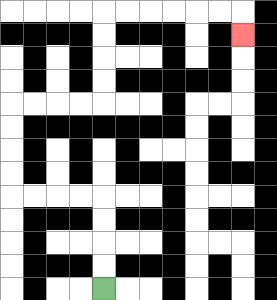{'start': '[4, 12]', 'end': '[10, 1]', 'path_directions': 'U,U,U,U,L,L,L,L,U,U,U,U,R,R,R,R,U,U,U,U,R,R,R,R,R,R,D', 'path_coordinates': '[[4, 12], [4, 11], [4, 10], [4, 9], [4, 8], [3, 8], [2, 8], [1, 8], [0, 8], [0, 7], [0, 6], [0, 5], [0, 4], [1, 4], [2, 4], [3, 4], [4, 4], [4, 3], [4, 2], [4, 1], [4, 0], [5, 0], [6, 0], [7, 0], [8, 0], [9, 0], [10, 0], [10, 1]]'}